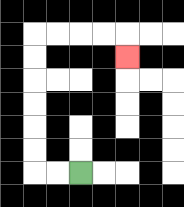{'start': '[3, 7]', 'end': '[5, 2]', 'path_directions': 'L,L,U,U,U,U,U,U,R,R,R,R,D', 'path_coordinates': '[[3, 7], [2, 7], [1, 7], [1, 6], [1, 5], [1, 4], [1, 3], [1, 2], [1, 1], [2, 1], [3, 1], [4, 1], [5, 1], [5, 2]]'}